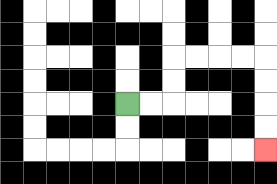{'start': '[5, 4]', 'end': '[11, 6]', 'path_directions': 'R,R,U,U,R,R,R,R,D,D,D,D', 'path_coordinates': '[[5, 4], [6, 4], [7, 4], [7, 3], [7, 2], [8, 2], [9, 2], [10, 2], [11, 2], [11, 3], [11, 4], [11, 5], [11, 6]]'}